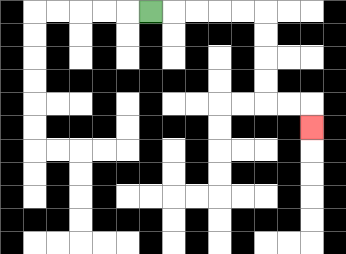{'start': '[6, 0]', 'end': '[13, 5]', 'path_directions': 'R,R,R,R,R,D,D,D,D,R,R,D', 'path_coordinates': '[[6, 0], [7, 0], [8, 0], [9, 0], [10, 0], [11, 0], [11, 1], [11, 2], [11, 3], [11, 4], [12, 4], [13, 4], [13, 5]]'}